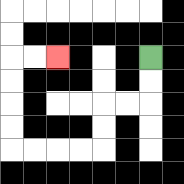{'start': '[6, 2]', 'end': '[2, 2]', 'path_directions': 'D,D,L,L,D,D,L,L,L,L,U,U,U,U,R,R', 'path_coordinates': '[[6, 2], [6, 3], [6, 4], [5, 4], [4, 4], [4, 5], [4, 6], [3, 6], [2, 6], [1, 6], [0, 6], [0, 5], [0, 4], [0, 3], [0, 2], [1, 2], [2, 2]]'}